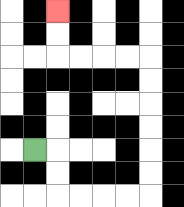{'start': '[1, 6]', 'end': '[2, 0]', 'path_directions': 'R,D,D,R,R,R,R,U,U,U,U,U,U,L,L,L,L,U,U', 'path_coordinates': '[[1, 6], [2, 6], [2, 7], [2, 8], [3, 8], [4, 8], [5, 8], [6, 8], [6, 7], [6, 6], [6, 5], [6, 4], [6, 3], [6, 2], [5, 2], [4, 2], [3, 2], [2, 2], [2, 1], [2, 0]]'}